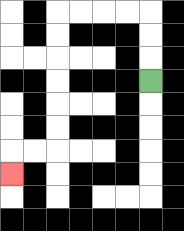{'start': '[6, 3]', 'end': '[0, 7]', 'path_directions': 'U,U,U,L,L,L,L,D,D,D,D,D,D,L,L,D', 'path_coordinates': '[[6, 3], [6, 2], [6, 1], [6, 0], [5, 0], [4, 0], [3, 0], [2, 0], [2, 1], [2, 2], [2, 3], [2, 4], [2, 5], [2, 6], [1, 6], [0, 6], [0, 7]]'}